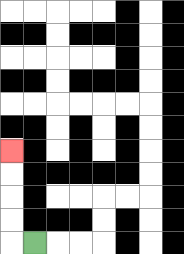{'start': '[1, 10]', 'end': '[0, 6]', 'path_directions': 'L,U,U,U,U', 'path_coordinates': '[[1, 10], [0, 10], [0, 9], [0, 8], [0, 7], [0, 6]]'}